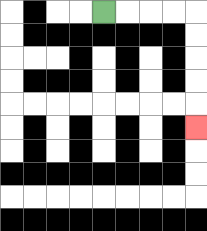{'start': '[4, 0]', 'end': '[8, 5]', 'path_directions': 'R,R,R,R,D,D,D,D,D', 'path_coordinates': '[[4, 0], [5, 0], [6, 0], [7, 0], [8, 0], [8, 1], [8, 2], [8, 3], [8, 4], [8, 5]]'}